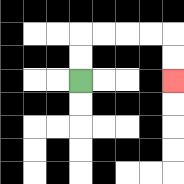{'start': '[3, 3]', 'end': '[7, 3]', 'path_directions': 'U,U,R,R,R,R,D,D', 'path_coordinates': '[[3, 3], [3, 2], [3, 1], [4, 1], [5, 1], [6, 1], [7, 1], [7, 2], [7, 3]]'}